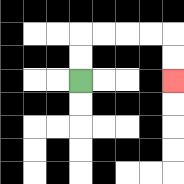{'start': '[3, 3]', 'end': '[7, 3]', 'path_directions': 'U,U,R,R,R,R,D,D', 'path_coordinates': '[[3, 3], [3, 2], [3, 1], [4, 1], [5, 1], [6, 1], [7, 1], [7, 2], [7, 3]]'}